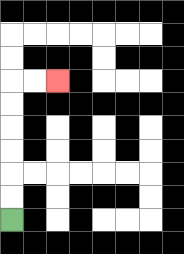{'start': '[0, 9]', 'end': '[2, 3]', 'path_directions': 'U,U,U,U,U,U,R,R', 'path_coordinates': '[[0, 9], [0, 8], [0, 7], [0, 6], [0, 5], [0, 4], [0, 3], [1, 3], [2, 3]]'}